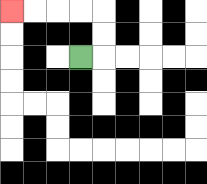{'start': '[3, 2]', 'end': '[0, 0]', 'path_directions': 'R,U,U,L,L,L,L', 'path_coordinates': '[[3, 2], [4, 2], [4, 1], [4, 0], [3, 0], [2, 0], [1, 0], [0, 0]]'}